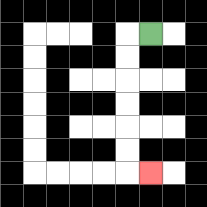{'start': '[6, 1]', 'end': '[6, 7]', 'path_directions': 'L,D,D,D,D,D,D,R', 'path_coordinates': '[[6, 1], [5, 1], [5, 2], [5, 3], [5, 4], [5, 5], [5, 6], [5, 7], [6, 7]]'}